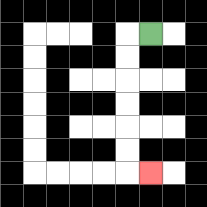{'start': '[6, 1]', 'end': '[6, 7]', 'path_directions': 'L,D,D,D,D,D,D,R', 'path_coordinates': '[[6, 1], [5, 1], [5, 2], [5, 3], [5, 4], [5, 5], [5, 6], [5, 7], [6, 7]]'}